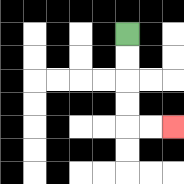{'start': '[5, 1]', 'end': '[7, 5]', 'path_directions': 'D,D,D,D,R,R', 'path_coordinates': '[[5, 1], [5, 2], [5, 3], [5, 4], [5, 5], [6, 5], [7, 5]]'}